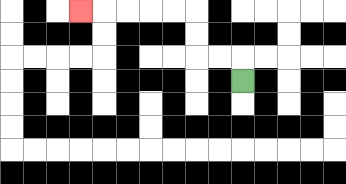{'start': '[10, 3]', 'end': '[3, 0]', 'path_directions': 'U,L,L,U,U,L,L,L,L,L', 'path_coordinates': '[[10, 3], [10, 2], [9, 2], [8, 2], [8, 1], [8, 0], [7, 0], [6, 0], [5, 0], [4, 0], [3, 0]]'}